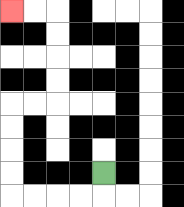{'start': '[4, 7]', 'end': '[0, 0]', 'path_directions': 'D,L,L,L,L,U,U,U,U,R,R,U,U,U,U,L,L', 'path_coordinates': '[[4, 7], [4, 8], [3, 8], [2, 8], [1, 8], [0, 8], [0, 7], [0, 6], [0, 5], [0, 4], [1, 4], [2, 4], [2, 3], [2, 2], [2, 1], [2, 0], [1, 0], [0, 0]]'}